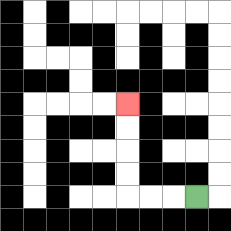{'start': '[8, 8]', 'end': '[5, 4]', 'path_directions': 'L,L,L,U,U,U,U', 'path_coordinates': '[[8, 8], [7, 8], [6, 8], [5, 8], [5, 7], [5, 6], [5, 5], [5, 4]]'}